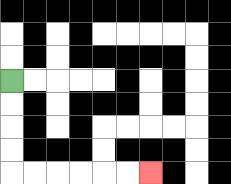{'start': '[0, 3]', 'end': '[6, 7]', 'path_directions': 'D,D,D,D,R,R,R,R,R,R', 'path_coordinates': '[[0, 3], [0, 4], [0, 5], [0, 6], [0, 7], [1, 7], [2, 7], [3, 7], [4, 7], [5, 7], [6, 7]]'}